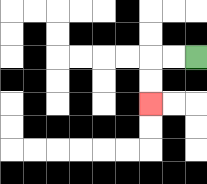{'start': '[8, 2]', 'end': '[6, 4]', 'path_directions': 'L,L,D,D', 'path_coordinates': '[[8, 2], [7, 2], [6, 2], [6, 3], [6, 4]]'}